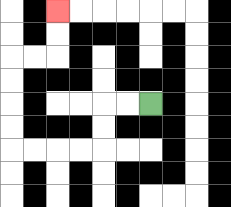{'start': '[6, 4]', 'end': '[2, 0]', 'path_directions': 'L,L,D,D,L,L,L,L,U,U,U,U,R,R,U,U', 'path_coordinates': '[[6, 4], [5, 4], [4, 4], [4, 5], [4, 6], [3, 6], [2, 6], [1, 6], [0, 6], [0, 5], [0, 4], [0, 3], [0, 2], [1, 2], [2, 2], [2, 1], [2, 0]]'}